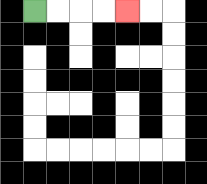{'start': '[1, 0]', 'end': '[5, 0]', 'path_directions': 'R,R,R,R', 'path_coordinates': '[[1, 0], [2, 0], [3, 0], [4, 0], [5, 0]]'}